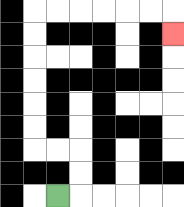{'start': '[2, 8]', 'end': '[7, 1]', 'path_directions': 'R,U,U,L,L,U,U,U,U,U,U,R,R,R,R,R,R,D', 'path_coordinates': '[[2, 8], [3, 8], [3, 7], [3, 6], [2, 6], [1, 6], [1, 5], [1, 4], [1, 3], [1, 2], [1, 1], [1, 0], [2, 0], [3, 0], [4, 0], [5, 0], [6, 0], [7, 0], [7, 1]]'}